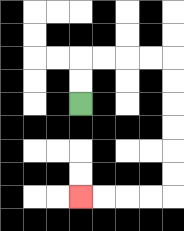{'start': '[3, 4]', 'end': '[3, 8]', 'path_directions': 'U,U,R,R,R,R,D,D,D,D,D,D,L,L,L,L', 'path_coordinates': '[[3, 4], [3, 3], [3, 2], [4, 2], [5, 2], [6, 2], [7, 2], [7, 3], [7, 4], [7, 5], [7, 6], [7, 7], [7, 8], [6, 8], [5, 8], [4, 8], [3, 8]]'}